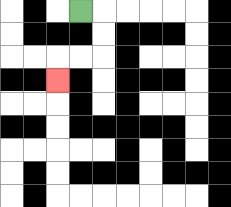{'start': '[3, 0]', 'end': '[2, 3]', 'path_directions': 'R,D,D,L,L,D', 'path_coordinates': '[[3, 0], [4, 0], [4, 1], [4, 2], [3, 2], [2, 2], [2, 3]]'}